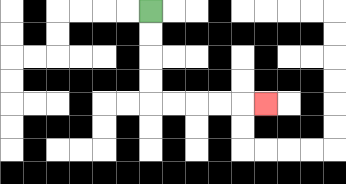{'start': '[6, 0]', 'end': '[11, 4]', 'path_directions': 'D,D,D,D,R,R,R,R,R', 'path_coordinates': '[[6, 0], [6, 1], [6, 2], [6, 3], [6, 4], [7, 4], [8, 4], [9, 4], [10, 4], [11, 4]]'}